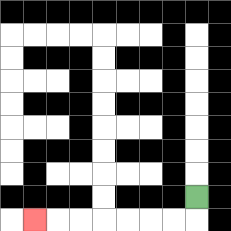{'start': '[8, 8]', 'end': '[1, 9]', 'path_directions': 'D,L,L,L,L,L,L,L', 'path_coordinates': '[[8, 8], [8, 9], [7, 9], [6, 9], [5, 9], [4, 9], [3, 9], [2, 9], [1, 9]]'}